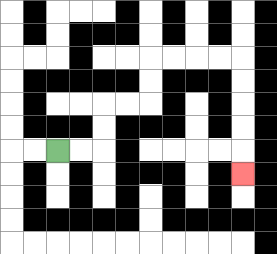{'start': '[2, 6]', 'end': '[10, 7]', 'path_directions': 'R,R,U,U,R,R,U,U,R,R,R,R,D,D,D,D,D', 'path_coordinates': '[[2, 6], [3, 6], [4, 6], [4, 5], [4, 4], [5, 4], [6, 4], [6, 3], [6, 2], [7, 2], [8, 2], [9, 2], [10, 2], [10, 3], [10, 4], [10, 5], [10, 6], [10, 7]]'}